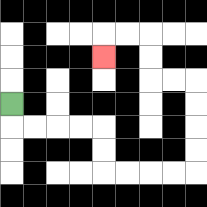{'start': '[0, 4]', 'end': '[4, 2]', 'path_directions': 'D,R,R,R,R,D,D,R,R,R,R,U,U,U,U,L,L,U,U,L,L,D', 'path_coordinates': '[[0, 4], [0, 5], [1, 5], [2, 5], [3, 5], [4, 5], [4, 6], [4, 7], [5, 7], [6, 7], [7, 7], [8, 7], [8, 6], [8, 5], [8, 4], [8, 3], [7, 3], [6, 3], [6, 2], [6, 1], [5, 1], [4, 1], [4, 2]]'}